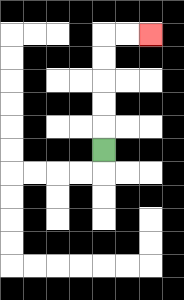{'start': '[4, 6]', 'end': '[6, 1]', 'path_directions': 'U,U,U,U,U,R,R', 'path_coordinates': '[[4, 6], [4, 5], [4, 4], [4, 3], [4, 2], [4, 1], [5, 1], [6, 1]]'}